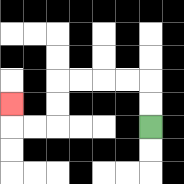{'start': '[6, 5]', 'end': '[0, 4]', 'path_directions': 'U,U,L,L,L,L,D,D,L,L,U', 'path_coordinates': '[[6, 5], [6, 4], [6, 3], [5, 3], [4, 3], [3, 3], [2, 3], [2, 4], [2, 5], [1, 5], [0, 5], [0, 4]]'}